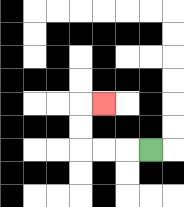{'start': '[6, 6]', 'end': '[4, 4]', 'path_directions': 'L,L,L,U,U,R', 'path_coordinates': '[[6, 6], [5, 6], [4, 6], [3, 6], [3, 5], [3, 4], [4, 4]]'}